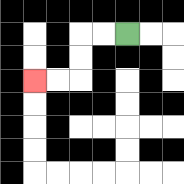{'start': '[5, 1]', 'end': '[1, 3]', 'path_directions': 'L,L,D,D,L,L', 'path_coordinates': '[[5, 1], [4, 1], [3, 1], [3, 2], [3, 3], [2, 3], [1, 3]]'}